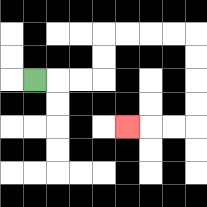{'start': '[1, 3]', 'end': '[5, 5]', 'path_directions': 'R,R,R,U,U,R,R,R,R,D,D,D,D,L,L,L', 'path_coordinates': '[[1, 3], [2, 3], [3, 3], [4, 3], [4, 2], [4, 1], [5, 1], [6, 1], [7, 1], [8, 1], [8, 2], [8, 3], [8, 4], [8, 5], [7, 5], [6, 5], [5, 5]]'}